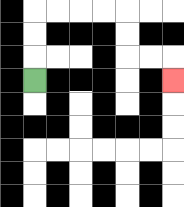{'start': '[1, 3]', 'end': '[7, 3]', 'path_directions': 'U,U,U,R,R,R,R,D,D,R,R,D', 'path_coordinates': '[[1, 3], [1, 2], [1, 1], [1, 0], [2, 0], [3, 0], [4, 0], [5, 0], [5, 1], [5, 2], [6, 2], [7, 2], [7, 3]]'}